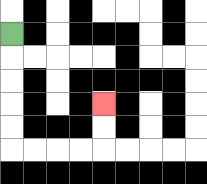{'start': '[0, 1]', 'end': '[4, 4]', 'path_directions': 'D,D,D,D,D,R,R,R,R,U,U', 'path_coordinates': '[[0, 1], [0, 2], [0, 3], [0, 4], [0, 5], [0, 6], [1, 6], [2, 6], [3, 6], [4, 6], [4, 5], [4, 4]]'}